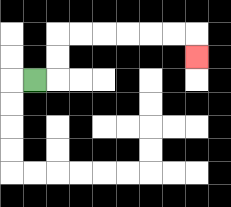{'start': '[1, 3]', 'end': '[8, 2]', 'path_directions': 'R,U,U,R,R,R,R,R,R,D', 'path_coordinates': '[[1, 3], [2, 3], [2, 2], [2, 1], [3, 1], [4, 1], [5, 1], [6, 1], [7, 1], [8, 1], [8, 2]]'}